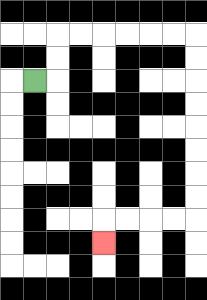{'start': '[1, 3]', 'end': '[4, 10]', 'path_directions': 'R,U,U,R,R,R,R,R,R,D,D,D,D,D,D,D,D,L,L,L,L,D', 'path_coordinates': '[[1, 3], [2, 3], [2, 2], [2, 1], [3, 1], [4, 1], [5, 1], [6, 1], [7, 1], [8, 1], [8, 2], [8, 3], [8, 4], [8, 5], [8, 6], [8, 7], [8, 8], [8, 9], [7, 9], [6, 9], [5, 9], [4, 9], [4, 10]]'}